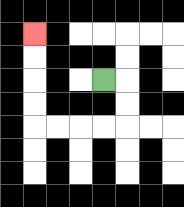{'start': '[4, 3]', 'end': '[1, 1]', 'path_directions': 'R,D,D,L,L,L,L,U,U,U,U', 'path_coordinates': '[[4, 3], [5, 3], [5, 4], [5, 5], [4, 5], [3, 5], [2, 5], [1, 5], [1, 4], [1, 3], [1, 2], [1, 1]]'}